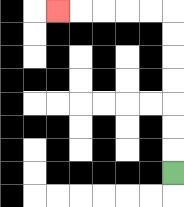{'start': '[7, 7]', 'end': '[2, 0]', 'path_directions': 'U,U,U,U,U,U,U,L,L,L,L,L', 'path_coordinates': '[[7, 7], [7, 6], [7, 5], [7, 4], [7, 3], [7, 2], [7, 1], [7, 0], [6, 0], [5, 0], [4, 0], [3, 0], [2, 0]]'}